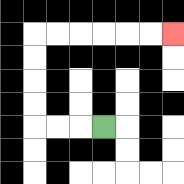{'start': '[4, 5]', 'end': '[7, 1]', 'path_directions': 'L,L,L,U,U,U,U,R,R,R,R,R,R', 'path_coordinates': '[[4, 5], [3, 5], [2, 5], [1, 5], [1, 4], [1, 3], [1, 2], [1, 1], [2, 1], [3, 1], [4, 1], [5, 1], [6, 1], [7, 1]]'}